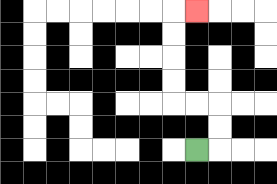{'start': '[8, 6]', 'end': '[8, 0]', 'path_directions': 'R,U,U,L,L,U,U,U,U,R', 'path_coordinates': '[[8, 6], [9, 6], [9, 5], [9, 4], [8, 4], [7, 4], [7, 3], [7, 2], [7, 1], [7, 0], [8, 0]]'}